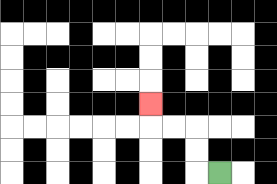{'start': '[9, 7]', 'end': '[6, 4]', 'path_directions': 'L,U,U,L,L,U', 'path_coordinates': '[[9, 7], [8, 7], [8, 6], [8, 5], [7, 5], [6, 5], [6, 4]]'}